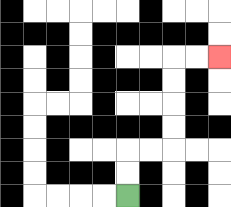{'start': '[5, 8]', 'end': '[9, 2]', 'path_directions': 'U,U,R,R,U,U,U,U,R,R', 'path_coordinates': '[[5, 8], [5, 7], [5, 6], [6, 6], [7, 6], [7, 5], [7, 4], [7, 3], [7, 2], [8, 2], [9, 2]]'}